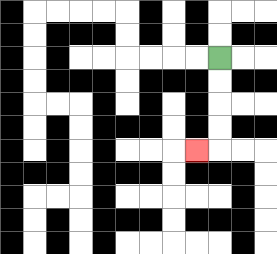{'start': '[9, 2]', 'end': '[8, 6]', 'path_directions': 'D,D,D,D,L', 'path_coordinates': '[[9, 2], [9, 3], [9, 4], [9, 5], [9, 6], [8, 6]]'}